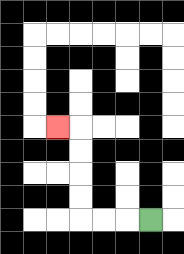{'start': '[6, 9]', 'end': '[2, 5]', 'path_directions': 'L,L,L,U,U,U,U,L', 'path_coordinates': '[[6, 9], [5, 9], [4, 9], [3, 9], [3, 8], [3, 7], [3, 6], [3, 5], [2, 5]]'}